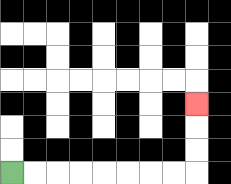{'start': '[0, 7]', 'end': '[8, 4]', 'path_directions': 'R,R,R,R,R,R,R,R,U,U,U', 'path_coordinates': '[[0, 7], [1, 7], [2, 7], [3, 7], [4, 7], [5, 7], [6, 7], [7, 7], [8, 7], [8, 6], [8, 5], [8, 4]]'}